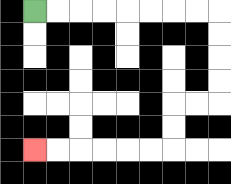{'start': '[1, 0]', 'end': '[1, 6]', 'path_directions': 'R,R,R,R,R,R,R,R,D,D,D,D,L,L,D,D,L,L,L,L,L,L', 'path_coordinates': '[[1, 0], [2, 0], [3, 0], [4, 0], [5, 0], [6, 0], [7, 0], [8, 0], [9, 0], [9, 1], [9, 2], [9, 3], [9, 4], [8, 4], [7, 4], [7, 5], [7, 6], [6, 6], [5, 6], [4, 6], [3, 6], [2, 6], [1, 6]]'}